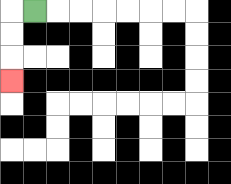{'start': '[1, 0]', 'end': '[0, 3]', 'path_directions': 'L,D,D,D', 'path_coordinates': '[[1, 0], [0, 0], [0, 1], [0, 2], [0, 3]]'}